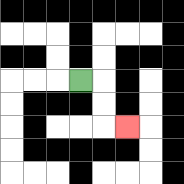{'start': '[3, 3]', 'end': '[5, 5]', 'path_directions': 'R,D,D,R', 'path_coordinates': '[[3, 3], [4, 3], [4, 4], [4, 5], [5, 5]]'}